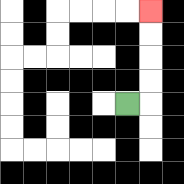{'start': '[5, 4]', 'end': '[6, 0]', 'path_directions': 'R,U,U,U,U', 'path_coordinates': '[[5, 4], [6, 4], [6, 3], [6, 2], [6, 1], [6, 0]]'}